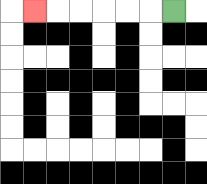{'start': '[7, 0]', 'end': '[1, 0]', 'path_directions': 'L,L,L,L,L,L', 'path_coordinates': '[[7, 0], [6, 0], [5, 0], [4, 0], [3, 0], [2, 0], [1, 0]]'}